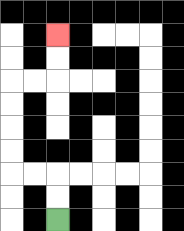{'start': '[2, 9]', 'end': '[2, 1]', 'path_directions': 'U,U,L,L,U,U,U,U,R,R,U,U', 'path_coordinates': '[[2, 9], [2, 8], [2, 7], [1, 7], [0, 7], [0, 6], [0, 5], [0, 4], [0, 3], [1, 3], [2, 3], [2, 2], [2, 1]]'}